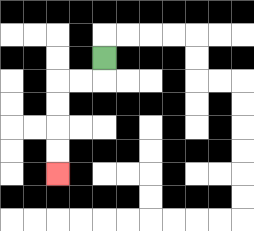{'start': '[4, 2]', 'end': '[2, 7]', 'path_directions': 'D,L,L,D,D,D,D', 'path_coordinates': '[[4, 2], [4, 3], [3, 3], [2, 3], [2, 4], [2, 5], [2, 6], [2, 7]]'}